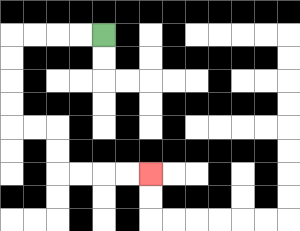{'start': '[4, 1]', 'end': '[6, 7]', 'path_directions': 'L,L,L,L,D,D,D,D,R,R,D,D,R,R,R,R', 'path_coordinates': '[[4, 1], [3, 1], [2, 1], [1, 1], [0, 1], [0, 2], [0, 3], [0, 4], [0, 5], [1, 5], [2, 5], [2, 6], [2, 7], [3, 7], [4, 7], [5, 7], [6, 7]]'}